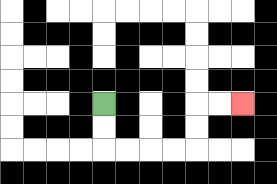{'start': '[4, 4]', 'end': '[10, 4]', 'path_directions': 'D,D,R,R,R,R,U,U,R,R', 'path_coordinates': '[[4, 4], [4, 5], [4, 6], [5, 6], [6, 6], [7, 6], [8, 6], [8, 5], [8, 4], [9, 4], [10, 4]]'}